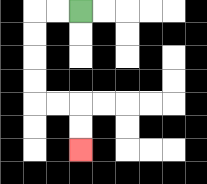{'start': '[3, 0]', 'end': '[3, 6]', 'path_directions': 'L,L,D,D,D,D,R,R,D,D', 'path_coordinates': '[[3, 0], [2, 0], [1, 0], [1, 1], [1, 2], [1, 3], [1, 4], [2, 4], [3, 4], [3, 5], [3, 6]]'}